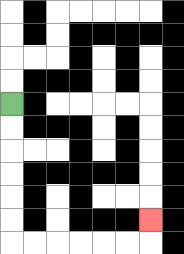{'start': '[0, 4]', 'end': '[6, 9]', 'path_directions': 'D,D,D,D,D,D,R,R,R,R,R,R,U', 'path_coordinates': '[[0, 4], [0, 5], [0, 6], [0, 7], [0, 8], [0, 9], [0, 10], [1, 10], [2, 10], [3, 10], [4, 10], [5, 10], [6, 10], [6, 9]]'}